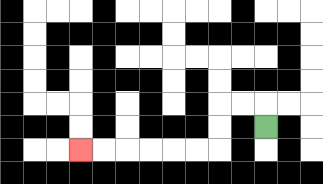{'start': '[11, 5]', 'end': '[3, 6]', 'path_directions': 'U,L,L,D,D,L,L,L,L,L,L', 'path_coordinates': '[[11, 5], [11, 4], [10, 4], [9, 4], [9, 5], [9, 6], [8, 6], [7, 6], [6, 6], [5, 6], [4, 6], [3, 6]]'}